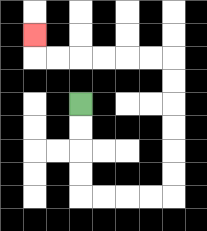{'start': '[3, 4]', 'end': '[1, 1]', 'path_directions': 'D,D,D,D,R,R,R,R,U,U,U,U,U,U,L,L,L,L,L,L,U', 'path_coordinates': '[[3, 4], [3, 5], [3, 6], [3, 7], [3, 8], [4, 8], [5, 8], [6, 8], [7, 8], [7, 7], [7, 6], [7, 5], [7, 4], [7, 3], [7, 2], [6, 2], [5, 2], [4, 2], [3, 2], [2, 2], [1, 2], [1, 1]]'}